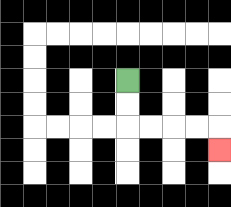{'start': '[5, 3]', 'end': '[9, 6]', 'path_directions': 'D,D,R,R,R,R,D', 'path_coordinates': '[[5, 3], [5, 4], [5, 5], [6, 5], [7, 5], [8, 5], [9, 5], [9, 6]]'}